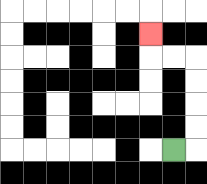{'start': '[7, 6]', 'end': '[6, 1]', 'path_directions': 'R,U,U,U,U,L,L,U', 'path_coordinates': '[[7, 6], [8, 6], [8, 5], [8, 4], [8, 3], [8, 2], [7, 2], [6, 2], [6, 1]]'}